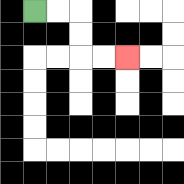{'start': '[1, 0]', 'end': '[5, 2]', 'path_directions': 'R,R,D,D,R,R', 'path_coordinates': '[[1, 0], [2, 0], [3, 0], [3, 1], [3, 2], [4, 2], [5, 2]]'}